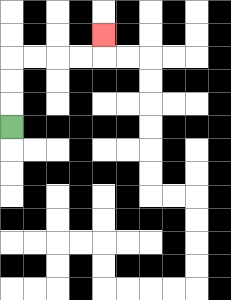{'start': '[0, 5]', 'end': '[4, 1]', 'path_directions': 'U,U,U,R,R,R,R,U', 'path_coordinates': '[[0, 5], [0, 4], [0, 3], [0, 2], [1, 2], [2, 2], [3, 2], [4, 2], [4, 1]]'}